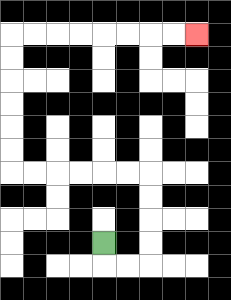{'start': '[4, 10]', 'end': '[8, 1]', 'path_directions': 'D,R,R,U,U,U,U,L,L,L,L,L,L,U,U,U,U,U,U,R,R,R,R,R,R,R,R', 'path_coordinates': '[[4, 10], [4, 11], [5, 11], [6, 11], [6, 10], [6, 9], [6, 8], [6, 7], [5, 7], [4, 7], [3, 7], [2, 7], [1, 7], [0, 7], [0, 6], [0, 5], [0, 4], [0, 3], [0, 2], [0, 1], [1, 1], [2, 1], [3, 1], [4, 1], [5, 1], [6, 1], [7, 1], [8, 1]]'}